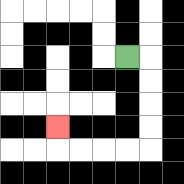{'start': '[5, 2]', 'end': '[2, 5]', 'path_directions': 'R,D,D,D,D,L,L,L,L,U', 'path_coordinates': '[[5, 2], [6, 2], [6, 3], [6, 4], [6, 5], [6, 6], [5, 6], [4, 6], [3, 6], [2, 6], [2, 5]]'}